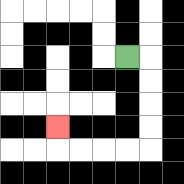{'start': '[5, 2]', 'end': '[2, 5]', 'path_directions': 'R,D,D,D,D,L,L,L,L,U', 'path_coordinates': '[[5, 2], [6, 2], [6, 3], [6, 4], [6, 5], [6, 6], [5, 6], [4, 6], [3, 6], [2, 6], [2, 5]]'}